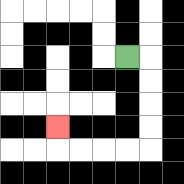{'start': '[5, 2]', 'end': '[2, 5]', 'path_directions': 'R,D,D,D,D,L,L,L,L,U', 'path_coordinates': '[[5, 2], [6, 2], [6, 3], [6, 4], [6, 5], [6, 6], [5, 6], [4, 6], [3, 6], [2, 6], [2, 5]]'}